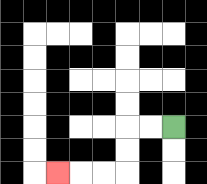{'start': '[7, 5]', 'end': '[2, 7]', 'path_directions': 'L,L,D,D,L,L,L', 'path_coordinates': '[[7, 5], [6, 5], [5, 5], [5, 6], [5, 7], [4, 7], [3, 7], [2, 7]]'}